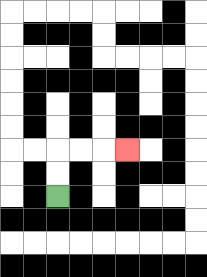{'start': '[2, 8]', 'end': '[5, 6]', 'path_directions': 'U,U,R,R,R', 'path_coordinates': '[[2, 8], [2, 7], [2, 6], [3, 6], [4, 6], [5, 6]]'}